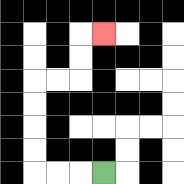{'start': '[4, 7]', 'end': '[4, 1]', 'path_directions': 'L,L,L,U,U,U,U,R,R,U,U,R', 'path_coordinates': '[[4, 7], [3, 7], [2, 7], [1, 7], [1, 6], [1, 5], [1, 4], [1, 3], [2, 3], [3, 3], [3, 2], [3, 1], [4, 1]]'}